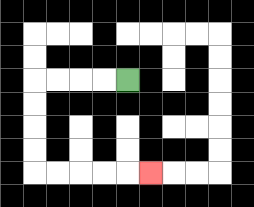{'start': '[5, 3]', 'end': '[6, 7]', 'path_directions': 'L,L,L,L,D,D,D,D,R,R,R,R,R', 'path_coordinates': '[[5, 3], [4, 3], [3, 3], [2, 3], [1, 3], [1, 4], [1, 5], [1, 6], [1, 7], [2, 7], [3, 7], [4, 7], [5, 7], [6, 7]]'}